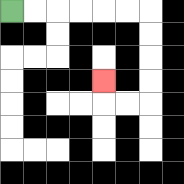{'start': '[0, 0]', 'end': '[4, 3]', 'path_directions': 'R,R,R,R,R,R,D,D,D,D,L,L,U', 'path_coordinates': '[[0, 0], [1, 0], [2, 0], [3, 0], [4, 0], [5, 0], [6, 0], [6, 1], [6, 2], [6, 3], [6, 4], [5, 4], [4, 4], [4, 3]]'}